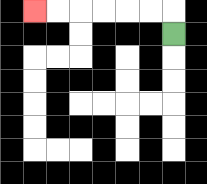{'start': '[7, 1]', 'end': '[1, 0]', 'path_directions': 'U,L,L,L,L,L,L', 'path_coordinates': '[[7, 1], [7, 0], [6, 0], [5, 0], [4, 0], [3, 0], [2, 0], [1, 0]]'}